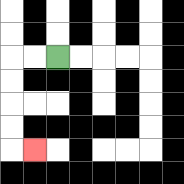{'start': '[2, 2]', 'end': '[1, 6]', 'path_directions': 'L,L,D,D,D,D,R', 'path_coordinates': '[[2, 2], [1, 2], [0, 2], [0, 3], [0, 4], [0, 5], [0, 6], [1, 6]]'}